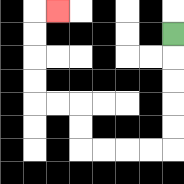{'start': '[7, 1]', 'end': '[2, 0]', 'path_directions': 'D,D,D,D,D,L,L,L,L,U,U,L,L,U,U,U,U,R', 'path_coordinates': '[[7, 1], [7, 2], [7, 3], [7, 4], [7, 5], [7, 6], [6, 6], [5, 6], [4, 6], [3, 6], [3, 5], [3, 4], [2, 4], [1, 4], [1, 3], [1, 2], [1, 1], [1, 0], [2, 0]]'}